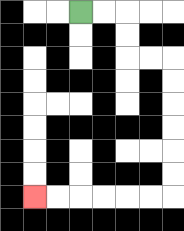{'start': '[3, 0]', 'end': '[1, 8]', 'path_directions': 'R,R,D,D,R,R,D,D,D,D,D,D,L,L,L,L,L,L', 'path_coordinates': '[[3, 0], [4, 0], [5, 0], [5, 1], [5, 2], [6, 2], [7, 2], [7, 3], [7, 4], [7, 5], [7, 6], [7, 7], [7, 8], [6, 8], [5, 8], [4, 8], [3, 8], [2, 8], [1, 8]]'}